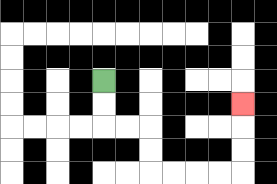{'start': '[4, 3]', 'end': '[10, 4]', 'path_directions': 'D,D,R,R,D,D,R,R,R,R,U,U,U', 'path_coordinates': '[[4, 3], [4, 4], [4, 5], [5, 5], [6, 5], [6, 6], [6, 7], [7, 7], [8, 7], [9, 7], [10, 7], [10, 6], [10, 5], [10, 4]]'}